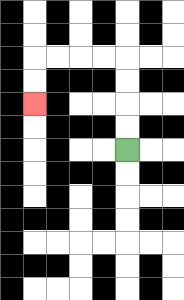{'start': '[5, 6]', 'end': '[1, 4]', 'path_directions': 'U,U,U,U,L,L,L,L,D,D', 'path_coordinates': '[[5, 6], [5, 5], [5, 4], [5, 3], [5, 2], [4, 2], [3, 2], [2, 2], [1, 2], [1, 3], [1, 4]]'}